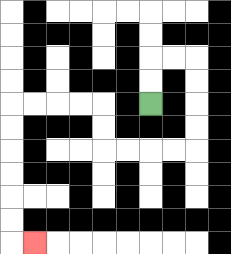{'start': '[6, 4]', 'end': '[1, 10]', 'path_directions': 'U,U,R,R,D,D,D,D,L,L,L,L,U,U,L,L,L,L,D,D,D,D,D,D,R', 'path_coordinates': '[[6, 4], [6, 3], [6, 2], [7, 2], [8, 2], [8, 3], [8, 4], [8, 5], [8, 6], [7, 6], [6, 6], [5, 6], [4, 6], [4, 5], [4, 4], [3, 4], [2, 4], [1, 4], [0, 4], [0, 5], [0, 6], [0, 7], [0, 8], [0, 9], [0, 10], [1, 10]]'}